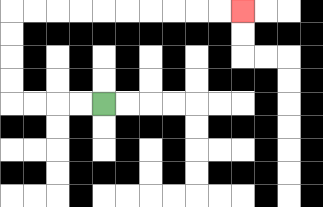{'start': '[4, 4]', 'end': '[10, 0]', 'path_directions': 'L,L,L,L,U,U,U,U,R,R,R,R,R,R,R,R,R,R', 'path_coordinates': '[[4, 4], [3, 4], [2, 4], [1, 4], [0, 4], [0, 3], [0, 2], [0, 1], [0, 0], [1, 0], [2, 0], [3, 0], [4, 0], [5, 0], [6, 0], [7, 0], [8, 0], [9, 0], [10, 0]]'}